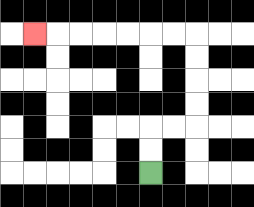{'start': '[6, 7]', 'end': '[1, 1]', 'path_directions': 'U,U,R,R,U,U,U,U,L,L,L,L,L,L,L', 'path_coordinates': '[[6, 7], [6, 6], [6, 5], [7, 5], [8, 5], [8, 4], [8, 3], [8, 2], [8, 1], [7, 1], [6, 1], [5, 1], [4, 1], [3, 1], [2, 1], [1, 1]]'}